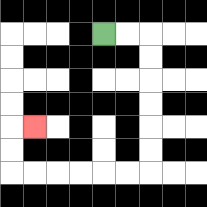{'start': '[4, 1]', 'end': '[1, 5]', 'path_directions': 'R,R,D,D,D,D,D,D,L,L,L,L,L,L,U,U,R', 'path_coordinates': '[[4, 1], [5, 1], [6, 1], [6, 2], [6, 3], [6, 4], [6, 5], [6, 6], [6, 7], [5, 7], [4, 7], [3, 7], [2, 7], [1, 7], [0, 7], [0, 6], [0, 5], [1, 5]]'}